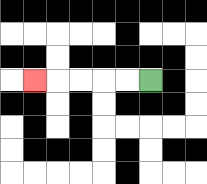{'start': '[6, 3]', 'end': '[1, 3]', 'path_directions': 'L,L,L,L,L', 'path_coordinates': '[[6, 3], [5, 3], [4, 3], [3, 3], [2, 3], [1, 3]]'}